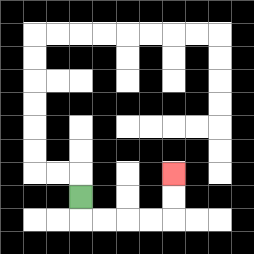{'start': '[3, 8]', 'end': '[7, 7]', 'path_directions': 'D,R,R,R,R,U,U', 'path_coordinates': '[[3, 8], [3, 9], [4, 9], [5, 9], [6, 9], [7, 9], [7, 8], [7, 7]]'}